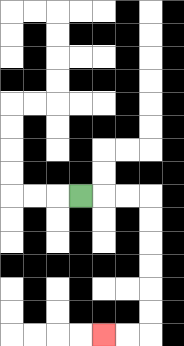{'start': '[3, 8]', 'end': '[4, 14]', 'path_directions': 'R,R,R,D,D,D,D,D,D,L,L', 'path_coordinates': '[[3, 8], [4, 8], [5, 8], [6, 8], [6, 9], [6, 10], [6, 11], [6, 12], [6, 13], [6, 14], [5, 14], [4, 14]]'}